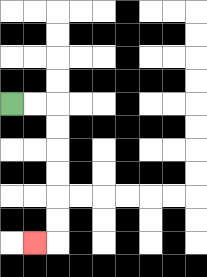{'start': '[0, 4]', 'end': '[1, 10]', 'path_directions': 'R,R,D,D,D,D,D,D,L', 'path_coordinates': '[[0, 4], [1, 4], [2, 4], [2, 5], [2, 6], [2, 7], [2, 8], [2, 9], [2, 10], [1, 10]]'}